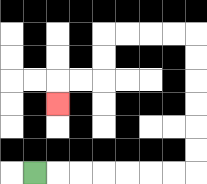{'start': '[1, 7]', 'end': '[2, 4]', 'path_directions': 'R,R,R,R,R,R,R,U,U,U,U,U,U,L,L,L,L,D,D,L,L,D', 'path_coordinates': '[[1, 7], [2, 7], [3, 7], [4, 7], [5, 7], [6, 7], [7, 7], [8, 7], [8, 6], [8, 5], [8, 4], [8, 3], [8, 2], [8, 1], [7, 1], [6, 1], [5, 1], [4, 1], [4, 2], [4, 3], [3, 3], [2, 3], [2, 4]]'}